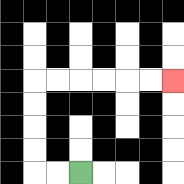{'start': '[3, 7]', 'end': '[7, 3]', 'path_directions': 'L,L,U,U,U,U,R,R,R,R,R,R', 'path_coordinates': '[[3, 7], [2, 7], [1, 7], [1, 6], [1, 5], [1, 4], [1, 3], [2, 3], [3, 3], [4, 3], [5, 3], [6, 3], [7, 3]]'}